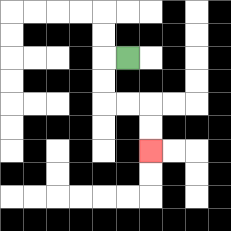{'start': '[5, 2]', 'end': '[6, 6]', 'path_directions': 'L,D,D,R,R,D,D', 'path_coordinates': '[[5, 2], [4, 2], [4, 3], [4, 4], [5, 4], [6, 4], [6, 5], [6, 6]]'}